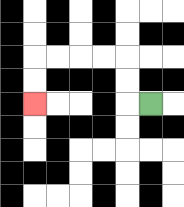{'start': '[6, 4]', 'end': '[1, 4]', 'path_directions': 'L,U,U,L,L,L,L,D,D', 'path_coordinates': '[[6, 4], [5, 4], [5, 3], [5, 2], [4, 2], [3, 2], [2, 2], [1, 2], [1, 3], [1, 4]]'}